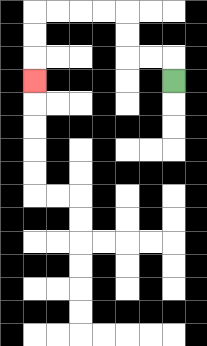{'start': '[7, 3]', 'end': '[1, 3]', 'path_directions': 'U,L,L,U,U,L,L,L,L,D,D,D', 'path_coordinates': '[[7, 3], [7, 2], [6, 2], [5, 2], [5, 1], [5, 0], [4, 0], [3, 0], [2, 0], [1, 0], [1, 1], [1, 2], [1, 3]]'}